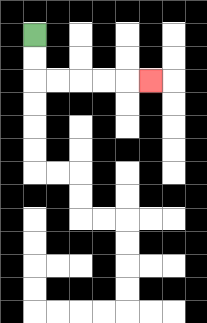{'start': '[1, 1]', 'end': '[6, 3]', 'path_directions': 'D,D,R,R,R,R,R', 'path_coordinates': '[[1, 1], [1, 2], [1, 3], [2, 3], [3, 3], [4, 3], [5, 3], [6, 3]]'}